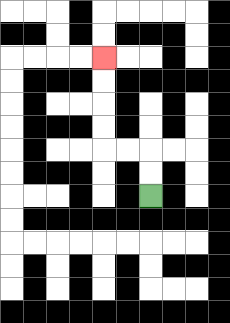{'start': '[6, 8]', 'end': '[4, 2]', 'path_directions': 'U,U,L,L,U,U,U,U', 'path_coordinates': '[[6, 8], [6, 7], [6, 6], [5, 6], [4, 6], [4, 5], [4, 4], [4, 3], [4, 2]]'}